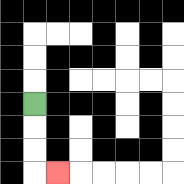{'start': '[1, 4]', 'end': '[2, 7]', 'path_directions': 'D,D,D,R', 'path_coordinates': '[[1, 4], [1, 5], [1, 6], [1, 7], [2, 7]]'}